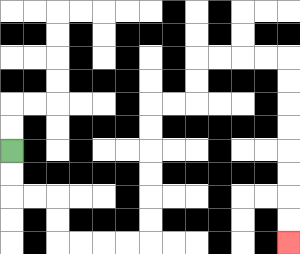{'start': '[0, 6]', 'end': '[12, 10]', 'path_directions': 'D,D,R,R,D,D,R,R,R,R,U,U,U,U,U,U,R,R,U,U,R,R,R,R,D,D,D,D,D,D,D,D', 'path_coordinates': '[[0, 6], [0, 7], [0, 8], [1, 8], [2, 8], [2, 9], [2, 10], [3, 10], [4, 10], [5, 10], [6, 10], [6, 9], [6, 8], [6, 7], [6, 6], [6, 5], [6, 4], [7, 4], [8, 4], [8, 3], [8, 2], [9, 2], [10, 2], [11, 2], [12, 2], [12, 3], [12, 4], [12, 5], [12, 6], [12, 7], [12, 8], [12, 9], [12, 10]]'}